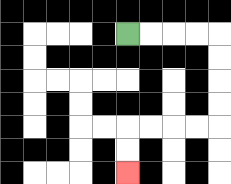{'start': '[5, 1]', 'end': '[5, 7]', 'path_directions': 'R,R,R,R,D,D,D,D,L,L,L,L,D,D', 'path_coordinates': '[[5, 1], [6, 1], [7, 1], [8, 1], [9, 1], [9, 2], [9, 3], [9, 4], [9, 5], [8, 5], [7, 5], [6, 5], [5, 5], [5, 6], [5, 7]]'}